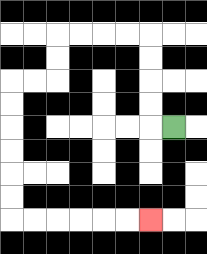{'start': '[7, 5]', 'end': '[6, 9]', 'path_directions': 'L,U,U,U,U,L,L,L,L,D,D,L,L,D,D,D,D,D,D,R,R,R,R,R,R', 'path_coordinates': '[[7, 5], [6, 5], [6, 4], [6, 3], [6, 2], [6, 1], [5, 1], [4, 1], [3, 1], [2, 1], [2, 2], [2, 3], [1, 3], [0, 3], [0, 4], [0, 5], [0, 6], [0, 7], [0, 8], [0, 9], [1, 9], [2, 9], [3, 9], [4, 9], [5, 9], [6, 9]]'}